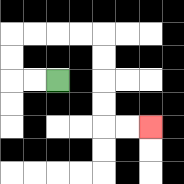{'start': '[2, 3]', 'end': '[6, 5]', 'path_directions': 'L,L,U,U,R,R,R,R,D,D,D,D,R,R', 'path_coordinates': '[[2, 3], [1, 3], [0, 3], [0, 2], [0, 1], [1, 1], [2, 1], [3, 1], [4, 1], [4, 2], [4, 3], [4, 4], [4, 5], [5, 5], [6, 5]]'}